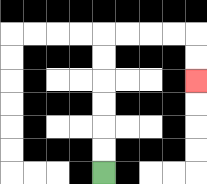{'start': '[4, 7]', 'end': '[8, 3]', 'path_directions': 'U,U,U,U,U,U,R,R,R,R,D,D', 'path_coordinates': '[[4, 7], [4, 6], [4, 5], [4, 4], [4, 3], [4, 2], [4, 1], [5, 1], [6, 1], [7, 1], [8, 1], [8, 2], [8, 3]]'}